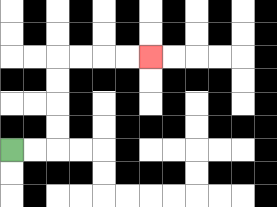{'start': '[0, 6]', 'end': '[6, 2]', 'path_directions': 'R,R,U,U,U,U,R,R,R,R', 'path_coordinates': '[[0, 6], [1, 6], [2, 6], [2, 5], [2, 4], [2, 3], [2, 2], [3, 2], [4, 2], [5, 2], [6, 2]]'}